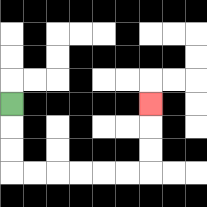{'start': '[0, 4]', 'end': '[6, 4]', 'path_directions': 'D,D,D,R,R,R,R,R,R,U,U,U', 'path_coordinates': '[[0, 4], [0, 5], [0, 6], [0, 7], [1, 7], [2, 7], [3, 7], [4, 7], [5, 7], [6, 7], [6, 6], [6, 5], [6, 4]]'}